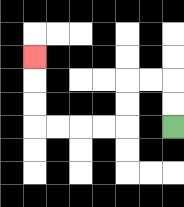{'start': '[7, 5]', 'end': '[1, 2]', 'path_directions': 'U,U,L,L,D,D,L,L,L,L,U,U,U', 'path_coordinates': '[[7, 5], [7, 4], [7, 3], [6, 3], [5, 3], [5, 4], [5, 5], [4, 5], [3, 5], [2, 5], [1, 5], [1, 4], [1, 3], [1, 2]]'}